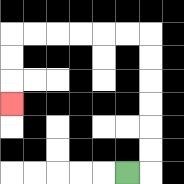{'start': '[5, 7]', 'end': '[0, 4]', 'path_directions': 'R,U,U,U,U,U,U,L,L,L,L,L,L,D,D,D', 'path_coordinates': '[[5, 7], [6, 7], [6, 6], [6, 5], [6, 4], [6, 3], [6, 2], [6, 1], [5, 1], [4, 1], [3, 1], [2, 1], [1, 1], [0, 1], [0, 2], [0, 3], [0, 4]]'}